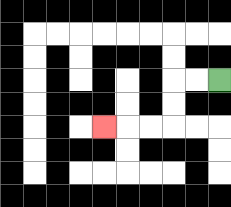{'start': '[9, 3]', 'end': '[4, 5]', 'path_directions': 'L,L,D,D,L,L,L', 'path_coordinates': '[[9, 3], [8, 3], [7, 3], [7, 4], [7, 5], [6, 5], [5, 5], [4, 5]]'}